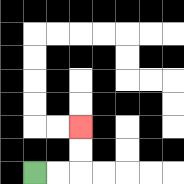{'start': '[1, 7]', 'end': '[3, 5]', 'path_directions': 'R,R,U,U', 'path_coordinates': '[[1, 7], [2, 7], [3, 7], [3, 6], [3, 5]]'}